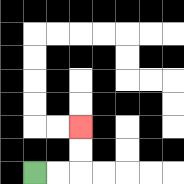{'start': '[1, 7]', 'end': '[3, 5]', 'path_directions': 'R,R,U,U', 'path_coordinates': '[[1, 7], [2, 7], [3, 7], [3, 6], [3, 5]]'}